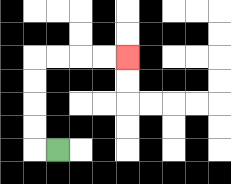{'start': '[2, 6]', 'end': '[5, 2]', 'path_directions': 'L,U,U,U,U,R,R,R,R', 'path_coordinates': '[[2, 6], [1, 6], [1, 5], [1, 4], [1, 3], [1, 2], [2, 2], [3, 2], [4, 2], [5, 2]]'}